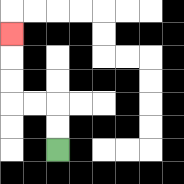{'start': '[2, 6]', 'end': '[0, 1]', 'path_directions': 'U,U,L,L,U,U,U', 'path_coordinates': '[[2, 6], [2, 5], [2, 4], [1, 4], [0, 4], [0, 3], [0, 2], [0, 1]]'}